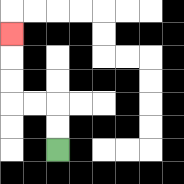{'start': '[2, 6]', 'end': '[0, 1]', 'path_directions': 'U,U,L,L,U,U,U', 'path_coordinates': '[[2, 6], [2, 5], [2, 4], [1, 4], [0, 4], [0, 3], [0, 2], [0, 1]]'}